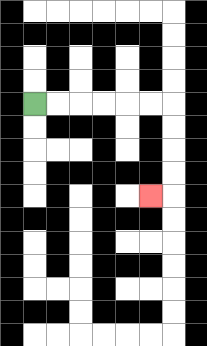{'start': '[1, 4]', 'end': '[6, 8]', 'path_directions': 'R,R,R,R,R,R,D,D,D,D,L', 'path_coordinates': '[[1, 4], [2, 4], [3, 4], [4, 4], [5, 4], [6, 4], [7, 4], [7, 5], [7, 6], [7, 7], [7, 8], [6, 8]]'}